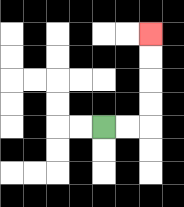{'start': '[4, 5]', 'end': '[6, 1]', 'path_directions': 'R,R,U,U,U,U', 'path_coordinates': '[[4, 5], [5, 5], [6, 5], [6, 4], [6, 3], [6, 2], [6, 1]]'}